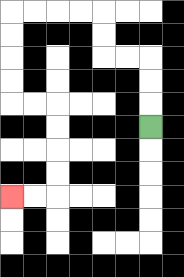{'start': '[6, 5]', 'end': '[0, 8]', 'path_directions': 'U,U,U,L,L,U,U,L,L,L,L,D,D,D,D,R,R,D,D,D,D,L,L', 'path_coordinates': '[[6, 5], [6, 4], [6, 3], [6, 2], [5, 2], [4, 2], [4, 1], [4, 0], [3, 0], [2, 0], [1, 0], [0, 0], [0, 1], [0, 2], [0, 3], [0, 4], [1, 4], [2, 4], [2, 5], [2, 6], [2, 7], [2, 8], [1, 8], [0, 8]]'}